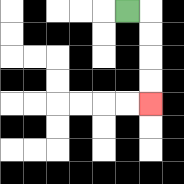{'start': '[5, 0]', 'end': '[6, 4]', 'path_directions': 'R,D,D,D,D', 'path_coordinates': '[[5, 0], [6, 0], [6, 1], [6, 2], [6, 3], [6, 4]]'}